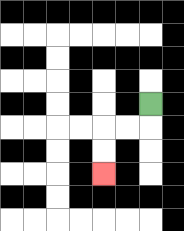{'start': '[6, 4]', 'end': '[4, 7]', 'path_directions': 'D,L,L,D,D', 'path_coordinates': '[[6, 4], [6, 5], [5, 5], [4, 5], [4, 6], [4, 7]]'}